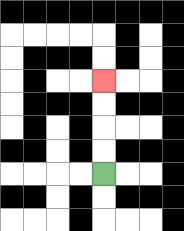{'start': '[4, 7]', 'end': '[4, 3]', 'path_directions': 'U,U,U,U', 'path_coordinates': '[[4, 7], [4, 6], [4, 5], [4, 4], [4, 3]]'}